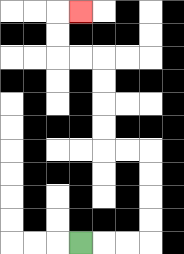{'start': '[3, 10]', 'end': '[3, 0]', 'path_directions': 'R,R,R,U,U,U,U,L,L,U,U,U,U,L,L,U,U,R', 'path_coordinates': '[[3, 10], [4, 10], [5, 10], [6, 10], [6, 9], [6, 8], [6, 7], [6, 6], [5, 6], [4, 6], [4, 5], [4, 4], [4, 3], [4, 2], [3, 2], [2, 2], [2, 1], [2, 0], [3, 0]]'}